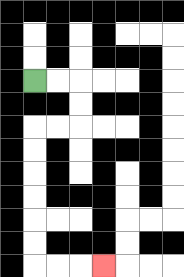{'start': '[1, 3]', 'end': '[4, 11]', 'path_directions': 'R,R,D,D,L,L,D,D,D,D,D,D,R,R,R', 'path_coordinates': '[[1, 3], [2, 3], [3, 3], [3, 4], [3, 5], [2, 5], [1, 5], [1, 6], [1, 7], [1, 8], [1, 9], [1, 10], [1, 11], [2, 11], [3, 11], [4, 11]]'}